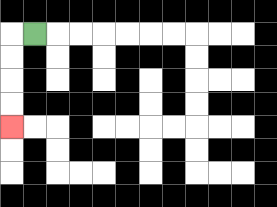{'start': '[1, 1]', 'end': '[0, 5]', 'path_directions': 'L,D,D,D,D', 'path_coordinates': '[[1, 1], [0, 1], [0, 2], [0, 3], [0, 4], [0, 5]]'}